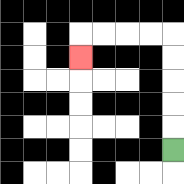{'start': '[7, 6]', 'end': '[3, 2]', 'path_directions': 'U,U,U,U,U,L,L,L,L,D', 'path_coordinates': '[[7, 6], [7, 5], [7, 4], [7, 3], [7, 2], [7, 1], [6, 1], [5, 1], [4, 1], [3, 1], [3, 2]]'}